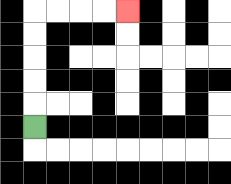{'start': '[1, 5]', 'end': '[5, 0]', 'path_directions': 'U,U,U,U,U,R,R,R,R', 'path_coordinates': '[[1, 5], [1, 4], [1, 3], [1, 2], [1, 1], [1, 0], [2, 0], [3, 0], [4, 0], [5, 0]]'}